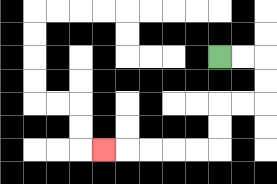{'start': '[9, 2]', 'end': '[4, 6]', 'path_directions': 'R,R,D,D,L,L,D,D,L,L,L,L,L', 'path_coordinates': '[[9, 2], [10, 2], [11, 2], [11, 3], [11, 4], [10, 4], [9, 4], [9, 5], [9, 6], [8, 6], [7, 6], [6, 6], [5, 6], [4, 6]]'}